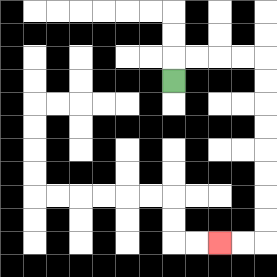{'start': '[7, 3]', 'end': '[9, 10]', 'path_directions': 'U,R,R,R,R,D,D,D,D,D,D,D,D,L,L', 'path_coordinates': '[[7, 3], [7, 2], [8, 2], [9, 2], [10, 2], [11, 2], [11, 3], [11, 4], [11, 5], [11, 6], [11, 7], [11, 8], [11, 9], [11, 10], [10, 10], [9, 10]]'}